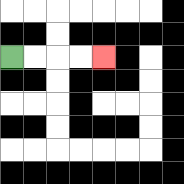{'start': '[0, 2]', 'end': '[4, 2]', 'path_directions': 'R,R,R,R', 'path_coordinates': '[[0, 2], [1, 2], [2, 2], [3, 2], [4, 2]]'}